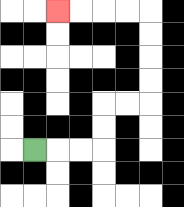{'start': '[1, 6]', 'end': '[2, 0]', 'path_directions': 'R,R,R,U,U,R,R,U,U,U,U,L,L,L,L', 'path_coordinates': '[[1, 6], [2, 6], [3, 6], [4, 6], [4, 5], [4, 4], [5, 4], [6, 4], [6, 3], [6, 2], [6, 1], [6, 0], [5, 0], [4, 0], [3, 0], [2, 0]]'}